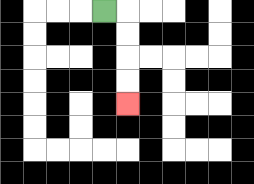{'start': '[4, 0]', 'end': '[5, 4]', 'path_directions': 'R,D,D,D,D', 'path_coordinates': '[[4, 0], [5, 0], [5, 1], [5, 2], [5, 3], [5, 4]]'}